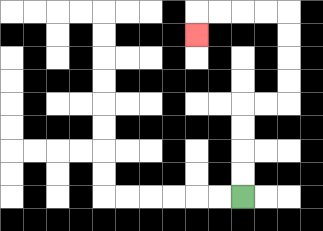{'start': '[10, 8]', 'end': '[8, 1]', 'path_directions': 'U,U,U,U,R,R,U,U,U,U,L,L,L,L,D', 'path_coordinates': '[[10, 8], [10, 7], [10, 6], [10, 5], [10, 4], [11, 4], [12, 4], [12, 3], [12, 2], [12, 1], [12, 0], [11, 0], [10, 0], [9, 0], [8, 0], [8, 1]]'}